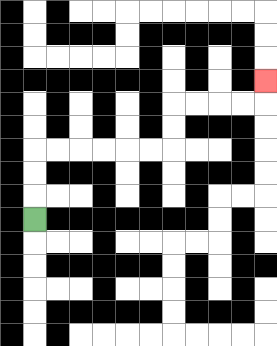{'start': '[1, 9]', 'end': '[11, 3]', 'path_directions': 'U,U,U,R,R,R,R,R,R,U,U,R,R,R,R,U', 'path_coordinates': '[[1, 9], [1, 8], [1, 7], [1, 6], [2, 6], [3, 6], [4, 6], [5, 6], [6, 6], [7, 6], [7, 5], [7, 4], [8, 4], [9, 4], [10, 4], [11, 4], [11, 3]]'}